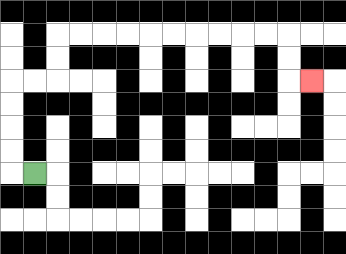{'start': '[1, 7]', 'end': '[13, 3]', 'path_directions': 'L,U,U,U,U,R,R,U,U,R,R,R,R,R,R,R,R,R,R,D,D,R', 'path_coordinates': '[[1, 7], [0, 7], [0, 6], [0, 5], [0, 4], [0, 3], [1, 3], [2, 3], [2, 2], [2, 1], [3, 1], [4, 1], [5, 1], [6, 1], [7, 1], [8, 1], [9, 1], [10, 1], [11, 1], [12, 1], [12, 2], [12, 3], [13, 3]]'}